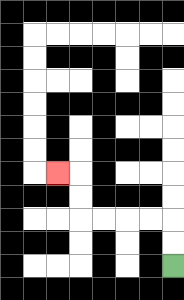{'start': '[7, 11]', 'end': '[2, 7]', 'path_directions': 'U,U,L,L,L,L,U,U,L', 'path_coordinates': '[[7, 11], [7, 10], [7, 9], [6, 9], [5, 9], [4, 9], [3, 9], [3, 8], [3, 7], [2, 7]]'}